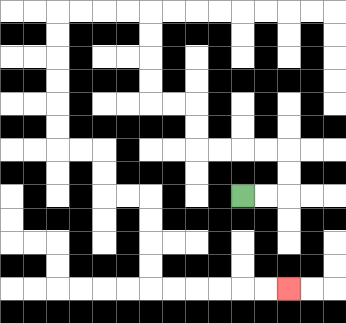{'start': '[10, 8]', 'end': '[12, 12]', 'path_directions': 'R,R,U,U,L,L,L,L,U,U,L,L,U,U,U,U,L,L,L,L,D,D,D,D,D,D,R,R,D,D,R,R,D,D,D,D,R,R,R,R,R,R', 'path_coordinates': '[[10, 8], [11, 8], [12, 8], [12, 7], [12, 6], [11, 6], [10, 6], [9, 6], [8, 6], [8, 5], [8, 4], [7, 4], [6, 4], [6, 3], [6, 2], [6, 1], [6, 0], [5, 0], [4, 0], [3, 0], [2, 0], [2, 1], [2, 2], [2, 3], [2, 4], [2, 5], [2, 6], [3, 6], [4, 6], [4, 7], [4, 8], [5, 8], [6, 8], [6, 9], [6, 10], [6, 11], [6, 12], [7, 12], [8, 12], [9, 12], [10, 12], [11, 12], [12, 12]]'}